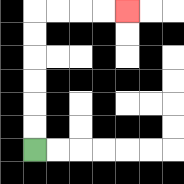{'start': '[1, 6]', 'end': '[5, 0]', 'path_directions': 'U,U,U,U,U,U,R,R,R,R', 'path_coordinates': '[[1, 6], [1, 5], [1, 4], [1, 3], [1, 2], [1, 1], [1, 0], [2, 0], [3, 0], [4, 0], [5, 0]]'}